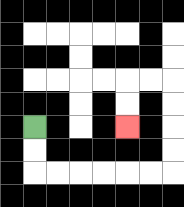{'start': '[1, 5]', 'end': '[5, 5]', 'path_directions': 'D,D,R,R,R,R,R,R,U,U,U,U,L,L,D,D', 'path_coordinates': '[[1, 5], [1, 6], [1, 7], [2, 7], [3, 7], [4, 7], [5, 7], [6, 7], [7, 7], [7, 6], [7, 5], [7, 4], [7, 3], [6, 3], [5, 3], [5, 4], [5, 5]]'}